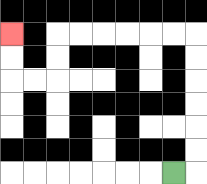{'start': '[7, 7]', 'end': '[0, 1]', 'path_directions': 'R,U,U,U,U,U,U,L,L,L,L,L,L,D,D,L,L,U,U', 'path_coordinates': '[[7, 7], [8, 7], [8, 6], [8, 5], [8, 4], [8, 3], [8, 2], [8, 1], [7, 1], [6, 1], [5, 1], [4, 1], [3, 1], [2, 1], [2, 2], [2, 3], [1, 3], [0, 3], [0, 2], [0, 1]]'}